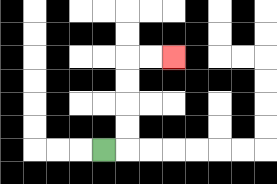{'start': '[4, 6]', 'end': '[7, 2]', 'path_directions': 'R,U,U,U,U,R,R', 'path_coordinates': '[[4, 6], [5, 6], [5, 5], [5, 4], [5, 3], [5, 2], [6, 2], [7, 2]]'}